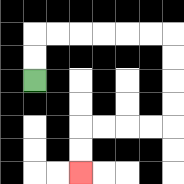{'start': '[1, 3]', 'end': '[3, 7]', 'path_directions': 'U,U,R,R,R,R,R,R,D,D,D,D,L,L,L,L,D,D', 'path_coordinates': '[[1, 3], [1, 2], [1, 1], [2, 1], [3, 1], [4, 1], [5, 1], [6, 1], [7, 1], [7, 2], [7, 3], [7, 4], [7, 5], [6, 5], [5, 5], [4, 5], [3, 5], [3, 6], [3, 7]]'}